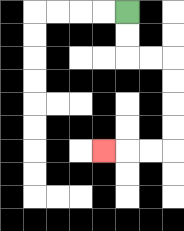{'start': '[5, 0]', 'end': '[4, 6]', 'path_directions': 'D,D,R,R,D,D,D,D,L,L,L', 'path_coordinates': '[[5, 0], [5, 1], [5, 2], [6, 2], [7, 2], [7, 3], [7, 4], [7, 5], [7, 6], [6, 6], [5, 6], [4, 6]]'}